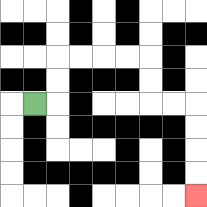{'start': '[1, 4]', 'end': '[8, 8]', 'path_directions': 'R,U,U,R,R,R,R,D,D,R,R,D,D,D,D', 'path_coordinates': '[[1, 4], [2, 4], [2, 3], [2, 2], [3, 2], [4, 2], [5, 2], [6, 2], [6, 3], [6, 4], [7, 4], [8, 4], [8, 5], [8, 6], [8, 7], [8, 8]]'}